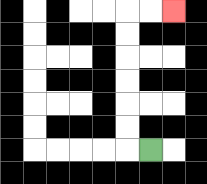{'start': '[6, 6]', 'end': '[7, 0]', 'path_directions': 'L,U,U,U,U,U,U,R,R', 'path_coordinates': '[[6, 6], [5, 6], [5, 5], [5, 4], [5, 3], [5, 2], [5, 1], [5, 0], [6, 0], [7, 0]]'}